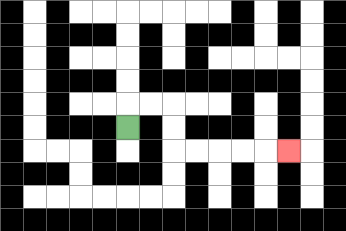{'start': '[5, 5]', 'end': '[12, 6]', 'path_directions': 'U,R,R,D,D,R,R,R,R,R', 'path_coordinates': '[[5, 5], [5, 4], [6, 4], [7, 4], [7, 5], [7, 6], [8, 6], [9, 6], [10, 6], [11, 6], [12, 6]]'}